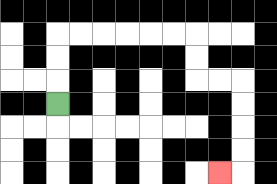{'start': '[2, 4]', 'end': '[9, 7]', 'path_directions': 'U,U,U,R,R,R,R,R,R,D,D,R,R,D,D,D,D,L', 'path_coordinates': '[[2, 4], [2, 3], [2, 2], [2, 1], [3, 1], [4, 1], [5, 1], [6, 1], [7, 1], [8, 1], [8, 2], [8, 3], [9, 3], [10, 3], [10, 4], [10, 5], [10, 6], [10, 7], [9, 7]]'}